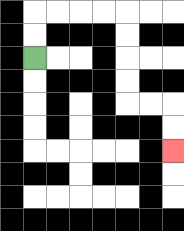{'start': '[1, 2]', 'end': '[7, 6]', 'path_directions': 'U,U,R,R,R,R,D,D,D,D,R,R,D,D', 'path_coordinates': '[[1, 2], [1, 1], [1, 0], [2, 0], [3, 0], [4, 0], [5, 0], [5, 1], [5, 2], [5, 3], [5, 4], [6, 4], [7, 4], [7, 5], [7, 6]]'}